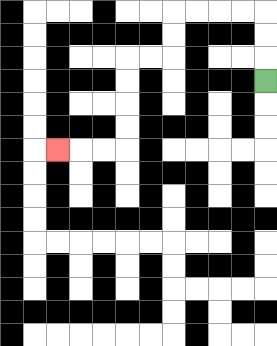{'start': '[11, 3]', 'end': '[2, 6]', 'path_directions': 'U,U,U,L,L,L,L,D,D,L,L,D,D,D,D,L,L,L', 'path_coordinates': '[[11, 3], [11, 2], [11, 1], [11, 0], [10, 0], [9, 0], [8, 0], [7, 0], [7, 1], [7, 2], [6, 2], [5, 2], [5, 3], [5, 4], [5, 5], [5, 6], [4, 6], [3, 6], [2, 6]]'}